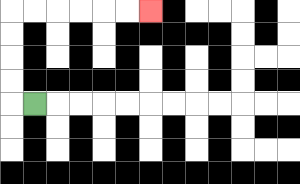{'start': '[1, 4]', 'end': '[6, 0]', 'path_directions': 'L,U,U,U,U,R,R,R,R,R,R', 'path_coordinates': '[[1, 4], [0, 4], [0, 3], [0, 2], [0, 1], [0, 0], [1, 0], [2, 0], [3, 0], [4, 0], [5, 0], [6, 0]]'}